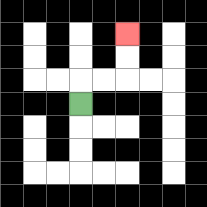{'start': '[3, 4]', 'end': '[5, 1]', 'path_directions': 'U,R,R,U,U', 'path_coordinates': '[[3, 4], [3, 3], [4, 3], [5, 3], [5, 2], [5, 1]]'}